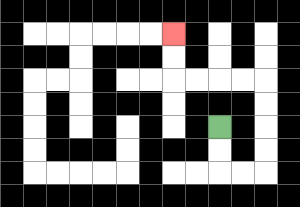{'start': '[9, 5]', 'end': '[7, 1]', 'path_directions': 'D,D,R,R,U,U,U,U,L,L,L,L,U,U', 'path_coordinates': '[[9, 5], [9, 6], [9, 7], [10, 7], [11, 7], [11, 6], [11, 5], [11, 4], [11, 3], [10, 3], [9, 3], [8, 3], [7, 3], [7, 2], [7, 1]]'}